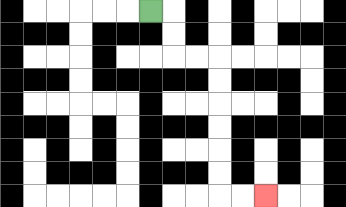{'start': '[6, 0]', 'end': '[11, 8]', 'path_directions': 'R,D,D,R,R,D,D,D,D,D,D,R,R', 'path_coordinates': '[[6, 0], [7, 0], [7, 1], [7, 2], [8, 2], [9, 2], [9, 3], [9, 4], [9, 5], [9, 6], [9, 7], [9, 8], [10, 8], [11, 8]]'}